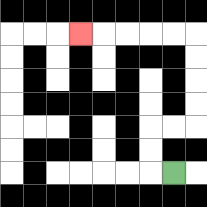{'start': '[7, 7]', 'end': '[3, 1]', 'path_directions': 'L,U,U,R,R,U,U,U,U,L,L,L,L,L', 'path_coordinates': '[[7, 7], [6, 7], [6, 6], [6, 5], [7, 5], [8, 5], [8, 4], [8, 3], [8, 2], [8, 1], [7, 1], [6, 1], [5, 1], [4, 1], [3, 1]]'}